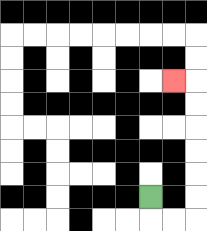{'start': '[6, 8]', 'end': '[7, 3]', 'path_directions': 'D,R,R,U,U,U,U,U,U,L', 'path_coordinates': '[[6, 8], [6, 9], [7, 9], [8, 9], [8, 8], [8, 7], [8, 6], [8, 5], [8, 4], [8, 3], [7, 3]]'}